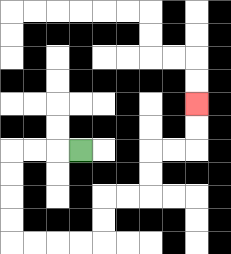{'start': '[3, 6]', 'end': '[8, 4]', 'path_directions': 'L,L,L,D,D,D,D,R,R,R,R,U,U,R,R,U,U,R,R,U,U', 'path_coordinates': '[[3, 6], [2, 6], [1, 6], [0, 6], [0, 7], [0, 8], [0, 9], [0, 10], [1, 10], [2, 10], [3, 10], [4, 10], [4, 9], [4, 8], [5, 8], [6, 8], [6, 7], [6, 6], [7, 6], [8, 6], [8, 5], [8, 4]]'}